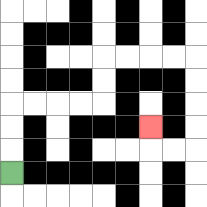{'start': '[0, 7]', 'end': '[6, 5]', 'path_directions': 'U,U,U,R,R,R,R,U,U,R,R,R,R,D,D,D,D,L,L,U', 'path_coordinates': '[[0, 7], [0, 6], [0, 5], [0, 4], [1, 4], [2, 4], [3, 4], [4, 4], [4, 3], [4, 2], [5, 2], [6, 2], [7, 2], [8, 2], [8, 3], [8, 4], [8, 5], [8, 6], [7, 6], [6, 6], [6, 5]]'}